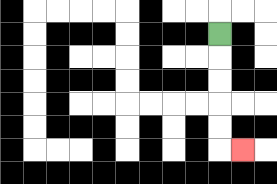{'start': '[9, 1]', 'end': '[10, 6]', 'path_directions': 'D,D,D,D,D,R', 'path_coordinates': '[[9, 1], [9, 2], [9, 3], [9, 4], [9, 5], [9, 6], [10, 6]]'}